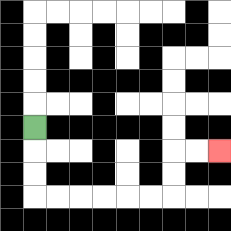{'start': '[1, 5]', 'end': '[9, 6]', 'path_directions': 'D,D,D,R,R,R,R,R,R,U,U,R,R', 'path_coordinates': '[[1, 5], [1, 6], [1, 7], [1, 8], [2, 8], [3, 8], [4, 8], [5, 8], [6, 8], [7, 8], [7, 7], [7, 6], [8, 6], [9, 6]]'}